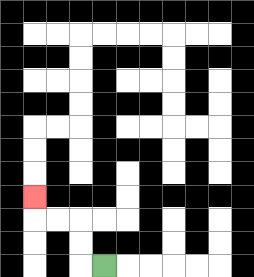{'start': '[4, 11]', 'end': '[1, 8]', 'path_directions': 'L,U,U,L,L,U', 'path_coordinates': '[[4, 11], [3, 11], [3, 10], [3, 9], [2, 9], [1, 9], [1, 8]]'}